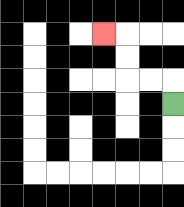{'start': '[7, 4]', 'end': '[4, 1]', 'path_directions': 'U,L,L,U,U,L', 'path_coordinates': '[[7, 4], [7, 3], [6, 3], [5, 3], [5, 2], [5, 1], [4, 1]]'}